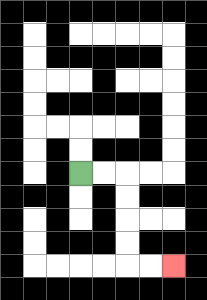{'start': '[3, 7]', 'end': '[7, 11]', 'path_directions': 'R,R,D,D,D,D,R,R', 'path_coordinates': '[[3, 7], [4, 7], [5, 7], [5, 8], [5, 9], [5, 10], [5, 11], [6, 11], [7, 11]]'}